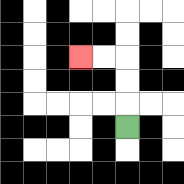{'start': '[5, 5]', 'end': '[3, 2]', 'path_directions': 'U,U,U,L,L', 'path_coordinates': '[[5, 5], [5, 4], [5, 3], [5, 2], [4, 2], [3, 2]]'}